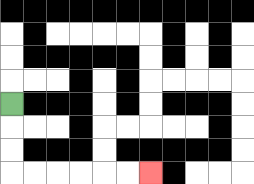{'start': '[0, 4]', 'end': '[6, 7]', 'path_directions': 'D,D,D,R,R,R,R,R,R', 'path_coordinates': '[[0, 4], [0, 5], [0, 6], [0, 7], [1, 7], [2, 7], [3, 7], [4, 7], [5, 7], [6, 7]]'}